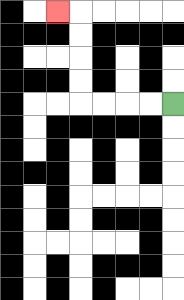{'start': '[7, 4]', 'end': '[2, 0]', 'path_directions': 'L,L,L,L,U,U,U,U,L', 'path_coordinates': '[[7, 4], [6, 4], [5, 4], [4, 4], [3, 4], [3, 3], [3, 2], [3, 1], [3, 0], [2, 0]]'}